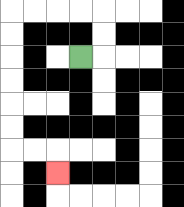{'start': '[3, 2]', 'end': '[2, 7]', 'path_directions': 'R,U,U,L,L,L,L,D,D,D,D,D,D,R,R,D', 'path_coordinates': '[[3, 2], [4, 2], [4, 1], [4, 0], [3, 0], [2, 0], [1, 0], [0, 0], [0, 1], [0, 2], [0, 3], [0, 4], [0, 5], [0, 6], [1, 6], [2, 6], [2, 7]]'}